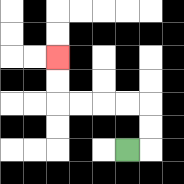{'start': '[5, 6]', 'end': '[2, 2]', 'path_directions': 'R,U,U,L,L,L,L,U,U', 'path_coordinates': '[[5, 6], [6, 6], [6, 5], [6, 4], [5, 4], [4, 4], [3, 4], [2, 4], [2, 3], [2, 2]]'}